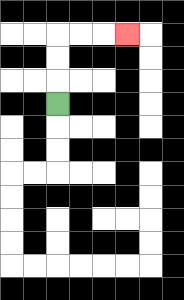{'start': '[2, 4]', 'end': '[5, 1]', 'path_directions': 'U,U,U,R,R,R', 'path_coordinates': '[[2, 4], [2, 3], [2, 2], [2, 1], [3, 1], [4, 1], [5, 1]]'}